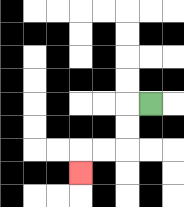{'start': '[6, 4]', 'end': '[3, 7]', 'path_directions': 'L,D,D,L,L,D', 'path_coordinates': '[[6, 4], [5, 4], [5, 5], [5, 6], [4, 6], [3, 6], [3, 7]]'}